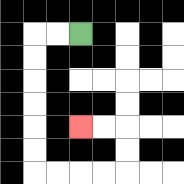{'start': '[3, 1]', 'end': '[3, 5]', 'path_directions': 'L,L,D,D,D,D,D,D,R,R,R,R,U,U,L,L', 'path_coordinates': '[[3, 1], [2, 1], [1, 1], [1, 2], [1, 3], [1, 4], [1, 5], [1, 6], [1, 7], [2, 7], [3, 7], [4, 7], [5, 7], [5, 6], [5, 5], [4, 5], [3, 5]]'}